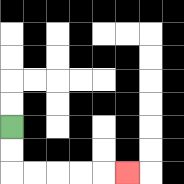{'start': '[0, 5]', 'end': '[5, 7]', 'path_directions': 'D,D,R,R,R,R,R', 'path_coordinates': '[[0, 5], [0, 6], [0, 7], [1, 7], [2, 7], [3, 7], [4, 7], [5, 7]]'}